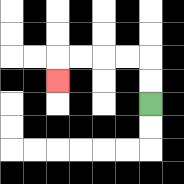{'start': '[6, 4]', 'end': '[2, 3]', 'path_directions': 'U,U,L,L,L,L,D', 'path_coordinates': '[[6, 4], [6, 3], [6, 2], [5, 2], [4, 2], [3, 2], [2, 2], [2, 3]]'}